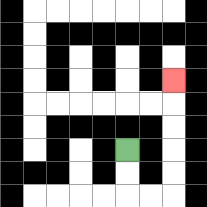{'start': '[5, 6]', 'end': '[7, 3]', 'path_directions': 'D,D,R,R,U,U,U,U,U', 'path_coordinates': '[[5, 6], [5, 7], [5, 8], [6, 8], [7, 8], [7, 7], [7, 6], [7, 5], [7, 4], [7, 3]]'}